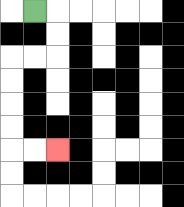{'start': '[1, 0]', 'end': '[2, 6]', 'path_directions': 'R,D,D,L,L,D,D,D,D,R,R', 'path_coordinates': '[[1, 0], [2, 0], [2, 1], [2, 2], [1, 2], [0, 2], [0, 3], [0, 4], [0, 5], [0, 6], [1, 6], [2, 6]]'}